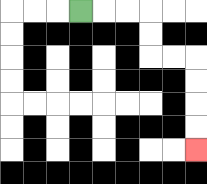{'start': '[3, 0]', 'end': '[8, 6]', 'path_directions': 'R,R,R,D,D,R,R,D,D,D,D', 'path_coordinates': '[[3, 0], [4, 0], [5, 0], [6, 0], [6, 1], [6, 2], [7, 2], [8, 2], [8, 3], [8, 4], [8, 5], [8, 6]]'}